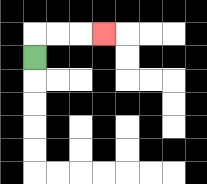{'start': '[1, 2]', 'end': '[4, 1]', 'path_directions': 'U,R,R,R', 'path_coordinates': '[[1, 2], [1, 1], [2, 1], [3, 1], [4, 1]]'}